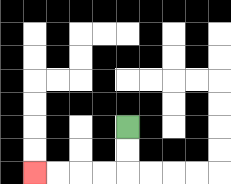{'start': '[5, 5]', 'end': '[1, 7]', 'path_directions': 'D,D,L,L,L,L', 'path_coordinates': '[[5, 5], [5, 6], [5, 7], [4, 7], [3, 7], [2, 7], [1, 7]]'}